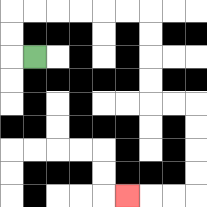{'start': '[1, 2]', 'end': '[5, 8]', 'path_directions': 'L,U,U,R,R,R,R,R,R,D,D,D,D,R,R,D,D,D,D,L,L,L', 'path_coordinates': '[[1, 2], [0, 2], [0, 1], [0, 0], [1, 0], [2, 0], [3, 0], [4, 0], [5, 0], [6, 0], [6, 1], [6, 2], [6, 3], [6, 4], [7, 4], [8, 4], [8, 5], [8, 6], [8, 7], [8, 8], [7, 8], [6, 8], [5, 8]]'}